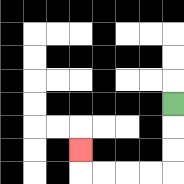{'start': '[7, 4]', 'end': '[3, 6]', 'path_directions': 'D,D,D,L,L,L,L,U', 'path_coordinates': '[[7, 4], [7, 5], [7, 6], [7, 7], [6, 7], [5, 7], [4, 7], [3, 7], [3, 6]]'}